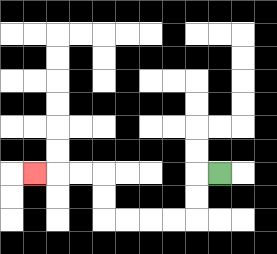{'start': '[9, 7]', 'end': '[1, 7]', 'path_directions': 'L,D,D,L,L,L,L,U,U,L,L,L', 'path_coordinates': '[[9, 7], [8, 7], [8, 8], [8, 9], [7, 9], [6, 9], [5, 9], [4, 9], [4, 8], [4, 7], [3, 7], [2, 7], [1, 7]]'}